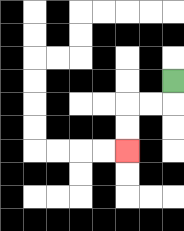{'start': '[7, 3]', 'end': '[5, 6]', 'path_directions': 'D,L,L,D,D', 'path_coordinates': '[[7, 3], [7, 4], [6, 4], [5, 4], [5, 5], [5, 6]]'}